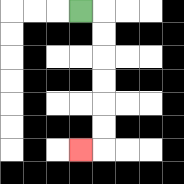{'start': '[3, 0]', 'end': '[3, 6]', 'path_directions': 'R,D,D,D,D,D,D,L', 'path_coordinates': '[[3, 0], [4, 0], [4, 1], [4, 2], [4, 3], [4, 4], [4, 5], [4, 6], [3, 6]]'}